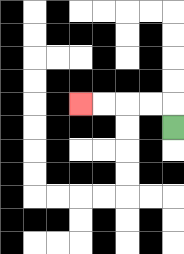{'start': '[7, 5]', 'end': '[3, 4]', 'path_directions': 'U,L,L,L,L', 'path_coordinates': '[[7, 5], [7, 4], [6, 4], [5, 4], [4, 4], [3, 4]]'}